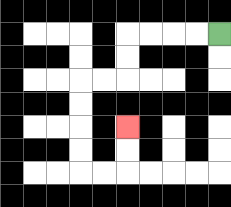{'start': '[9, 1]', 'end': '[5, 5]', 'path_directions': 'L,L,L,L,D,D,L,L,D,D,D,D,R,R,U,U', 'path_coordinates': '[[9, 1], [8, 1], [7, 1], [6, 1], [5, 1], [5, 2], [5, 3], [4, 3], [3, 3], [3, 4], [3, 5], [3, 6], [3, 7], [4, 7], [5, 7], [5, 6], [5, 5]]'}